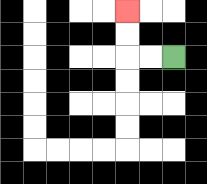{'start': '[7, 2]', 'end': '[5, 0]', 'path_directions': 'L,L,U,U', 'path_coordinates': '[[7, 2], [6, 2], [5, 2], [5, 1], [5, 0]]'}